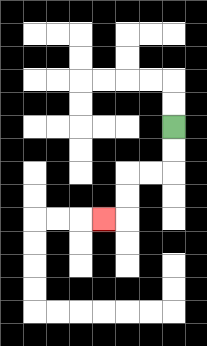{'start': '[7, 5]', 'end': '[4, 9]', 'path_directions': 'D,D,L,L,D,D,L', 'path_coordinates': '[[7, 5], [7, 6], [7, 7], [6, 7], [5, 7], [5, 8], [5, 9], [4, 9]]'}